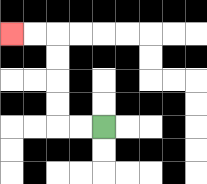{'start': '[4, 5]', 'end': '[0, 1]', 'path_directions': 'L,L,U,U,U,U,L,L', 'path_coordinates': '[[4, 5], [3, 5], [2, 5], [2, 4], [2, 3], [2, 2], [2, 1], [1, 1], [0, 1]]'}